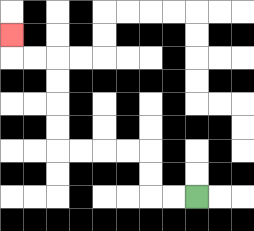{'start': '[8, 8]', 'end': '[0, 1]', 'path_directions': 'L,L,U,U,L,L,L,L,U,U,U,U,L,L,U', 'path_coordinates': '[[8, 8], [7, 8], [6, 8], [6, 7], [6, 6], [5, 6], [4, 6], [3, 6], [2, 6], [2, 5], [2, 4], [2, 3], [2, 2], [1, 2], [0, 2], [0, 1]]'}